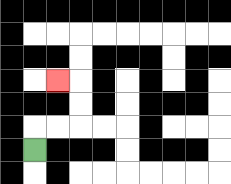{'start': '[1, 6]', 'end': '[2, 3]', 'path_directions': 'U,R,R,U,U,L', 'path_coordinates': '[[1, 6], [1, 5], [2, 5], [3, 5], [3, 4], [3, 3], [2, 3]]'}